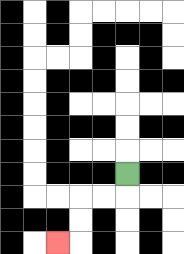{'start': '[5, 7]', 'end': '[2, 10]', 'path_directions': 'D,L,L,D,D,L', 'path_coordinates': '[[5, 7], [5, 8], [4, 8], [3, 8], [3, 9], [3, 10], [2, 10]]'}